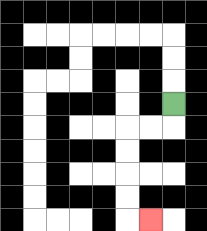{'start': '[7, 4]', 'end': '[6, 9]', 'path_directions': 'D,L,L,D,D,D,D,R', 'path_coordinates': '[[7, 4], [7, 5], [6, 5], [5, 5], [5, 6], [5, 7], [5, 8], [5, 9], [6, 9]]'}